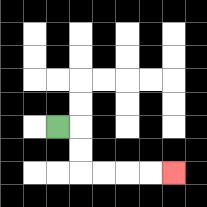{'start': '[2, 5]', 'end': '[7, 7]', 'path_directions': 'R,D,D,R,R,R,R', 'path_coordinates': '[[2, 5], [3, 5], [3, 6], [3, 7], [4, 7], [5, 7], [6, 7], [7, 7]]'}